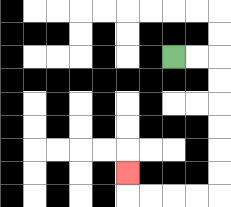{'start': '[7, 2]', 'end': '[5, 7]', 'path_directions': 'R,R,D,D,D,D,D,D,L,L,L,L,U', 'path_coordinates': '[[7, 2], [8, 2], [9, 2], [9, 3], [9, 4], [9, 5], [9, 6], [9, 7], [9, 8], [8, 8], [7, 8], [6, 8], [5, 8], [5, 7]]'}